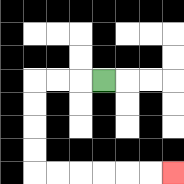{'start': '[4, 3]', 'end': '[7, 7]', 'path_directions': 'L,L,L,D,D,D,D,R,R,R,R,R,R', 'path_coordinates': '[[4, 3], [3, 3], [2, 3], [1, 3], [1, 4], [1, 5], [1, 6], [1, 7], [2, 7], [3, 7], [4, 7], [5, 7], [6, 7], [7, 7]]'}